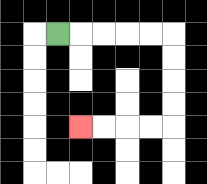{'start': '[2, 1]', 'end': '[3, 5]', 'path_directions': 'R,R,R,R,R,D,D,D,D,L,L,L,L', 'path_coordinates': '[[2, 1], [3, 1], [4, 1], [5, 1], [6, 1], [7, 1], [7, 2], [7, 3], [7, 4], [7, 5], [6, 5], [5, 5], [4, 5], [3, 5]]'}